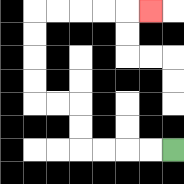{'start': '[7, 6]', 'end': '[6, 0]', 'path_directions': 'L,L,L,L,U,U,L,L,U,U,U,U,R,R,R,R,R', 'path_coordinates': '[[7, 6], [6, 6], [5, 6], [4, 6], [3, 6], [3, 5], [3, 4], [2, 4], [1, 4], [1, 3], [1, 2], [1, 1], [1, 0], [2, 0], [3, 0], [4, 0], [5, 0], [6, 0]]'}